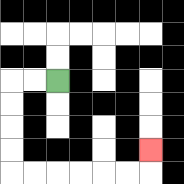{'start': '[2, 3]', 'end': '[6, 6]', 'path_directions': 'L,L,D,D,D,D,R,R,R,R,R,R,U', 'path_coordinates': '[[2, 3], [1, 3], [0, 3], [0, 4], [0, 5], [0, 6], [0, 7], [1, 7], [2, 7], [3, 7], [4, 7], [5, 7], [6, 7], [6, 6]]'}